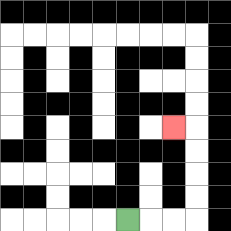{'start': '[5, 9]', 'end': '[7, 5]', 'path_directions': 'R,R,R,U,U,U,U,L', 'path_coordinates': '[[5, 9], [6, 9], [7, 9], [8, 9], [8, 8], [8, 7], [8, 6], [8, 5], [7, 5]]'}